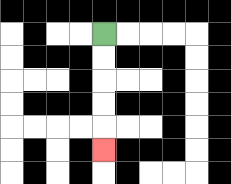{'start': '[4, 1]', 'end': '[4, 6]', 'path_directions': 'D,D,D,D,D', 'path_coordinates': '[[4, 1], [4, 2], [4, 3], [4, 4], [4, 5], [4, 6]]'}